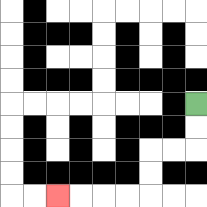{'start': '[8, 4]', 'end': '[2, 8]', 'path_directions': 'D,D,L,L,D,D,L,L,L,L', 'path_coordinates': '[[8, 4], [8, 5], [8, 6], [7, 6], [6, 6], [6, 7], [6, 8], [5, 8], [4, 8], [3, 8], [2, 8]]'}